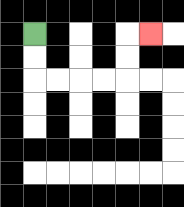{'start': '[1, 1]', 'end': '[6, 1]', 'path_directions': 'D,D,R,R,R,R,U,U,R', 'path_coordinates': '[[1, 1], [1, 2], [1, 3], [2, 3], [3, 3], [4, 3], [5, 3], [5, 2], [5, 1], [6, 1]]'}